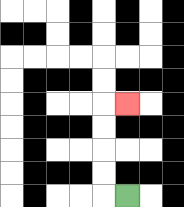{'start': '[5, 8]', 'end': '[5, 4]', 'path_directions': 'L,U,U,U,U,R', 'path_coordinates': '[[5, 8], [4, 8], [4, 7], [4, 6], [4, 5], [4, 4], [5, 4]]'}